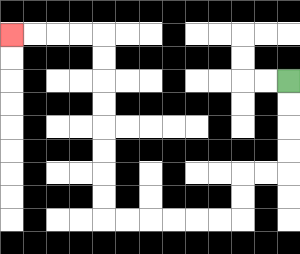{'start': '[12, 3]', 'end': '[0, 1]', 'path_directions': 'D,D,D,D,L,L,D,D,L,L,L,L,L,L,U,U,U,U,U,U,U,U,L,L,L,L', 'path_coordinates': '[[12, 3], [12, 4], [12, 5], [12, 6], [12, 7], [11, 7], [10, 7], [10, 8], [10, 9], [9, 9], [8, 9], [7, 9], [6, 9], [5, 9], [4, 9], [4, 8], [4, 7], [4, 6], [4, 5], [4, 4], [4, 3], [4, 2], [4, 1], [3, 1], [2, 1], [1, 1], [0, 1]]'}